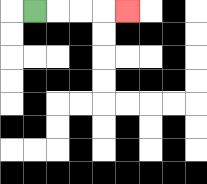{'start': '[1, 0]', 'end': '[5, 0]', 'path_directions': 'R,R,R,R', 'path_coordinates': '[[1, 0], [2, 0], [3, 0], [4, 0], [5, 0]]'}